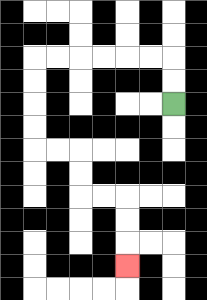{'start': '[7, 4]', 'end': '[5, 11]', 'path_directions': 'U,U,L,L,L,L,L,L,D,D,D,D,R,R,D,D,R,R,D,D,D', 'path_coordinates': '[[7, 4], [7, 3], [7, 2], [6, 2], [5, 2], [4, 2], [3, 2], [2, 2], [1, 2], [1, 3], [1, 4], [1, 5], [1, 6], [2, 6], [3, 6], [3, 7], [3, 8], [4, 8], [5, 8], [5, 9], [5, 10], [5, 11]]'}